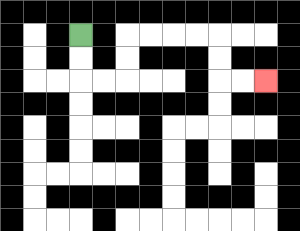{'start': '[3, 1]', 'end': '[11, 3]', 'path_directions': 'D,D,R,R,U,U,R,R,R,R,D,D,R,R', 'path_coordinates': '[[3, 1], [3, 2], [3, 3], [4, 3], [5, 3], [5, 2], [5, 1], [6, 1], [7, 1], [8, 1], [9, 1], [9, 2], [9, 3], [10, 3], [11, 3]]'}